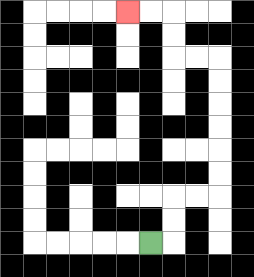{'start': '[6, 10]', 'end': '[5, 0]', 'path_directions': 'R,U,U,R,R,U,U,U,U,U,U,L,L,U,U,L,L', 'path_coordinates': '[[6, 10], [7, 10], [7, 9], [7, 8], [8, 8], [9, 8], [9, 7], [9, 6], [9, 5], [9, 4], [9, 3], [9, 2], [8, 2], [7, 2], [7, 1], [7, 0], [6, 0], [5, 0]]'}